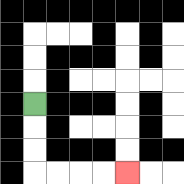{'start': '[1, 4]', 'end': '[5, 7]', 'path_directions': 'D,D,D,R,R,R,R', 'path_coordinates': '[[1, 4], [1, 5], [1, 6], [1, 7], [2, 7], [3, 7], [4, 7], [5, 7]]'}